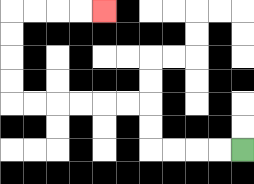{'start': '[10, 6]', 'end': '[4, 0]', 'path_directions': 'L,L,L,L,U,U,L,L,L,L,L,L,U,U,U,U,R,R,R,R', 'path_coordinates': '[[10, 6], [9, 6], [8, 6], [7, 6], [6, 6], [6, 5], [6, 4], [5, 4], [4, 4], [3, 4], [2, 4], [1, 4], [0, 4], [0, 3], [0, 2], [0, 1], [0, 0], [1, 0], [2, 0], [3, 0], [4, 0]]'}